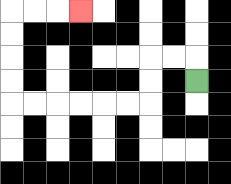{'start': '[8, 3]', 'end': '[3, 0]', 'path_directions': 'U,L,L,D,D,L,L,L,L,L,L,U,U,U,U,R,R,R', 'path_coordinates': '[[8, 3], [8, 2], [7, 2], [6, 2], [6, 3], [6, 4], [5, 4], [4, 4], [3, 4], [2, 4], [1, 4], [0, 4], [0, 3], [0, 2], [0, 1], [0, 0], [1, 0], [2, 0], [3, 0]]'}